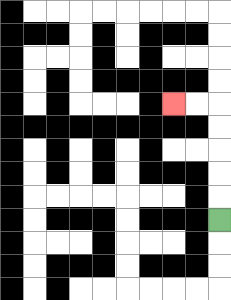{'start': '[9, 9]', 'end': '[7, 4]', 'path_directions': 'U,U,U,U,U,L,L', 'path_coordinates': '[[9, 9], [9, 8], [9, 7], [9, 6], [9, 5], [9, 4], [8, 4], [7, 4]]'}